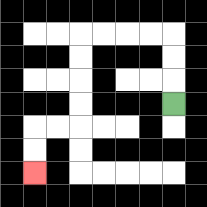{'start': '[7, 4]', 'end': '[1, 7]', 'path_directions': 'U,U,U,L,L,L,L,D,D,D,D,L,L,D,D', 'path_coordinates': '[[7, 4], [7, 3], [7, 2], [7, 1], [6, 1], [5, 1], [4, 1], [3, 1], [3, 2], [3, 3], [3, 4], [3, 5], [2, 5], [1, 5], [1, 6], [1, 7]]'}